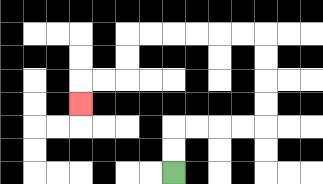{'start': '[7, 7]', 'end': '[3, 4]', 'path_directions': 'U,U,R,R,R,R,U,U,U,U,L,L,L,L,L,L,D,D,L,L,D', 'path_coordinates': '[[7, 7], [7, 6], [7, 5], [8, 5], [9, 5], [10, 5], [11, 5], [11, 4], [11, 3], [11, 2], [11, 1], [10, 1], [9, 1], [8, 1], [7, 1], [6, 1], [5, 1], [5, 2], [5, 3], [4, 3], [3, 3], [3, 4]]'}